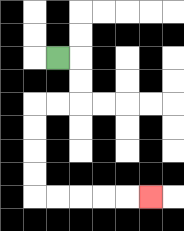{'start': '[2, 2]', 'end': '[6, 8]', 'path_directions': 'R,D,D,L,L,D,D,D,D,R,R,R,R,R', 'path_coordinates': '[[2, 2], [3, 2], [3, 3], [3, 4], [2, 4], [1, 4], [1, 5], [1, 6], [1, 7], [1, 8], [2, 8], [3, 8], [4, 8], [5, 8], [6, 8]]'}